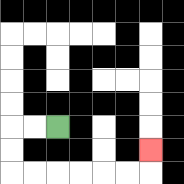{'start': '[2, 5]', 'end': '[6, 6]', 'path_directions': 'L,L,D,D,R,R,R,R,R,R,U', 'path_coordinates': '[[2, 5], [1, 5], [0, 5], [0, 6], [0, 7], [1, 7], [2, 7], [3, 7], [4, 7], [5, 7], [6, 7], [6, 6]]'}